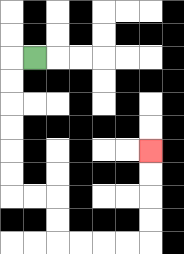{'start': '[1, 2]', 'end': '[6, 6]', 'path_directions': 'L,D,D,D,D,D,D,R,R,D,D,R,R,R,R,U,U,U,U', 'path_coordinates': '[[1, 2], [0, 2], [0, 3], [0, 4], [0, 5], [0, 6], [0, 7], [0, 8], [1, 8], [2, 8], [2, 9], [2, 10], [3, 10], [4, 10], [5, 10], [6, 10], [6, 9], [6, 8], [6, 7], [6, 6]]'}